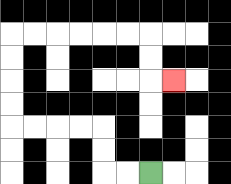{'start': '[6, 7]', 'end': '[7, 3]', 'path_directions': 'L,L,U,U,L,L,L,L,U,U,U,U,R,R,R,R,R,R,D,D,R', 'path_coordinates': '[[6, 7], [5, 7], [4, 7], [4, 6], [4, 5], [3, 5], [2, 5], [1, 5], [0, 5], [0, 4], [0, 3], [0, 2], [0, 1], [1, 1], [2, 1], [3, 1], [4, 1], [5, 1], [6, 1], [6, 2], [6, 3], [7, 3]]'}